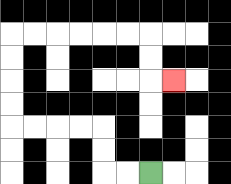{'start': '[6, 7]', 'end': '[7, 3]', 'path_directions': 'L,L,U,U,L,L,L,L,U,U,U,U,R,R,R,R,R,R,D,D,R', 'path_coordinates': '[[6, 7], [5, 7], [4, 7], [4, 6], [4, 5], [3, 5], [2, 5], [1, 5], [0, 5], [0, 4], [0, 3], [0, 2], [0, 1], [1, 1], [2, 1], [3, 1], [4, 1], [5, 1], [6, 1], [6, 2], [6, 3], [7, 3]]'}